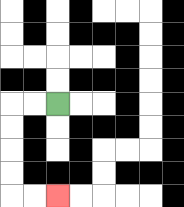{'start': '[2, 4]', 'end': '[2, 8]', 'path_directions': 'L,L,D,D,D,D,R,R', 'path_coordinates': '[[2, 4], [1, 4], [0, 4], [0, 5], [0, 6], [0, 7], [0, 8], [1, 8], [2, 8]]'}